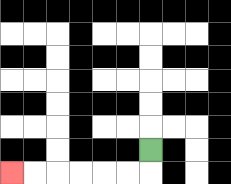{'start': '[6, 6]', 'end': '[0, 7]', 'path_directions': 'D,L,L,L,L,L,L', 'path_coordinates': '[[6, 6], [6, 7], [5, 7], [4, 7], [3, 7], [2, 7], [1, 7], [0, 7]]'}